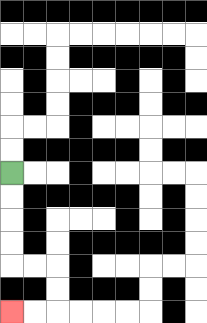{'start': '[0, 7]', 'end': '[0, 13]', 'path_directions': 'D,D,D,D,R,R,D,D,L,L', 'path_coordinates': '[[0, 7], [0, 8], [0, 9], [0, 10], [0, 11], [1, 11], [2, 11], [2, 12], [2, 13], [1, 13], [0, 13]]'}